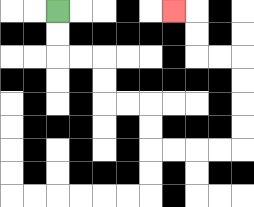{'start': '[2, 0]', 'end': '[7, 0]', 'path_directions': 'D,D,R,R,D,D,R,R,D,D,R,R,R,R,U,U,U,U,L,L,U,U,L', 'path_coordinates': '[[2, 0], [2, 1], [2, 2], [3, 2], [4, 2], [4, 3], [4, 4], [5, 4], [6, 4], [6, 5], [6, 6], [7, 6], [8, 6], [9, 6], [10, 6], [10, 5], [10, 4], [10, 3], [10, 2], [9, 2], [8, 2], [8, 1], [8, 0], [7, 0]]'}